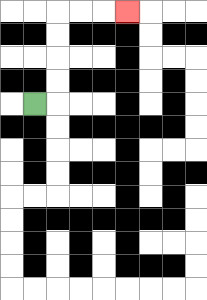{'start': '[1, 4]', 'end': '[5, 0]', 'path_directions': 'R,U,U,U,U,R,R,R', 'path_coordinates': '[[1, 4], [2, 4], [2, 3], [2, 2], [2, 1], [2, 0], [3, 0], [4, 0], [5, 0]]'}